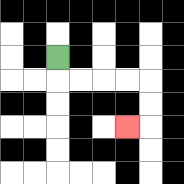{'start': '[2, 2]', 'end': '[5, 5]', 'path_directions': 'D,R,R,R,R,D,D,L', 'path_coordinates': '[[2, 2], [2, 3], [3, 3], [4, 3], [5, 3], [6, 3], [6, 4], [6, 5], [5, 5]]'}